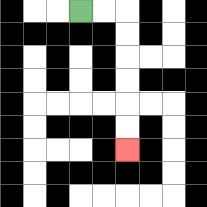{'start': '[3, 0]', 'end': '[5, 6]', 'path_directions': 'R,R,D,D,D,D,D,D', 'path_coordinates': '[[3, 0], [4, 0], [5, 0], [5, 1], [5, 2], [5, 3], [5, 4], [5, 5], [5, 6]]'}